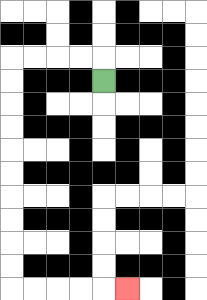{'start': '[4, 3]', 'end': '[5, 12]', 'path_directions': 'U,L,L,L,L,D,D,D,D,D,D,D,D,D,D,R,R,R,R,R', 'path_coordinates': '[[4, 3], [4, 2], [3, 2], [2, 2], [1, 2], [0, 2], [0, 3], [0, 4], [0, 5], [0, 6], [0, 7], [0, 8], [0, 9], [0, 10], [0, 11], [0, 12], [1, 12], [2, 12], [3, 12], [4, 12], [5, 12]]'}